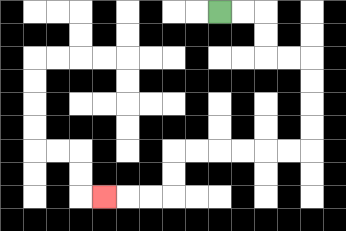{'start': '[9, 0]', 'end': '[4, 8]', 'path_directions': 'R,R,D,D,R,R,D,D,D,D,L,L,L,L,L,L,D,D,L,L,L', 'path_coordinates': '[[9, 0], [10, 0], [11, 0], [11, 1], [11, 2], [12, 2], [13, 2], [13, 3], [13, 4], [13, 5], [13, 6], [12, 6], [11, 6], [10, 6], [9, 6], [8, 6], [7, 6], [7, 7], [7, 8], [6, 8], [5, 8], [4, 8]]'}